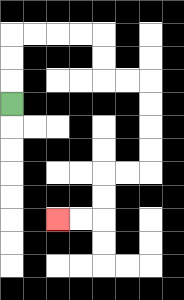{'start': '[0, 4]', 'end': '[2, 9]', 'path_directions': 'U,U,U,R,R,R,R,D,D,R,R,D,D,D,D,L,L,D,D,L,L', 'path_coordinates': '[[0, 4], [0, 3], [0, 2], [0, 1], [1, 1], [2, 1], [3, 1], [4, 1], [4, 2], [4, 3], [5, 3], [6, 3], [6, 4], [6, 5], [6, 6], [6, 7], [5, 7], [4, 7], [4, 8], [4, 9], [3, 9], [2, 9]]'}